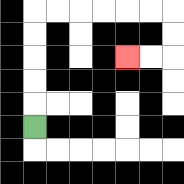{'start': '[1, 5]', 'end': '[5, 2]', 'path_directions': 'U,U,U,U,U,R,R,R,R,R,R,D,D,L,L', 'path_coordinates': '[[1, 5], [1, 4], [1, 3], [1, 2], [1, 1], [1, 0], [2, 0], [3, 0], [4, 0], [5, 0], [6, 0], [7, 0], [7, 1], [7, 2], [6, 2], [5, 2]]'}